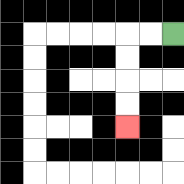{'start': '[7, 1]', 'end': '[5, 5]', 'path_directions': 'L,L,D,D,D,D', 'path_coordinates': '[[7, 1], [6, 1], [5, 1], [5, 2], [5, 3], [5, 4], [5, 5]]'}